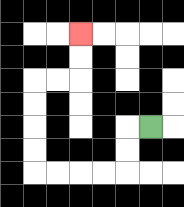{'start': '[6, 5]', 'end': '[3, 1]', 'path_directions': 'L,D,D,L,L,L,L,U,U,U,U,R,R,U,U', 'path_coordinates': '[[6, 5], [5, 5], [5, 6], [5, 7], [4, 7], [3, 7], [2, 7], [1, 7], [1, 6], [1, 5], [1, 4], [1, 3], [2, 3], [3, 3], [3, 2], [3, 1]]'}